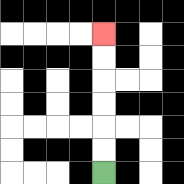{'start': '[4, 7]', 'end': '[4, 1]', 'path_directions': 'U,U,U,U,U,U', 'path_coordinates': '[[4, 7], [4, 6], [4, 5], [4, 4], [4, 3], [4, 2], [4, 1]]'}